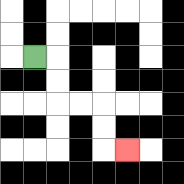{'start': '[1, 2]', 'end': '[5, 6]', 'path_directions': 'R,D,D,R,R,D,D,R', 'path_coordinates': '[[1, 2], [2, 2], [2, 3], [2, 4], [3, 4], [4, 4], [4, 5], [4, 6], [5, 6]]'}